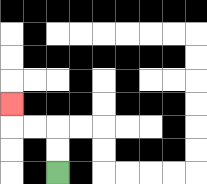{'start': '[2, 7]', 'end': '[0, 4]', 'path_directions': 'U,U,L,L,U', 'path_coordinates': '[[2, 7], [2, 6], [2, 5], [1, 5], [0, 5], [0, 4]]'}